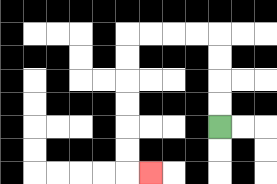{'start': '[9, 5]', 'end': '[6, 7]', 'path_directions': 'U,U,U,U,L,L,L,L,D,D,D,D,D,D,R', 'path_coordinates': '[[9, 5], [9, 4], [9, 3], [9, 2], [9, 1], [8, 1], [7, 1], [6, 1], [5, 1], [5, 2], [5, 3], [5, 4], [5, 5], [5, 6], [5, 7], [6, 7]]'}